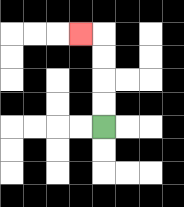{'start': '[4, 5]', 'end': '[3, 1]', 'path_directions': 'U,U,U,U,L', 'path_coordinates': '[[4, 5], [4, 4], [4, 3], [4, 2], [4, 1], [3, 1]]'}